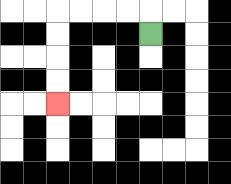{'start': '[6, 1]', 'end': '[2, 4]', 'path_directions': 'U,L,L,L,L,D,D,D,D', 'path_coordinates': '[[6, 1], [6, 0], [5, 0], [4, 0], [3, 0], [2, 0], [2, 1], [2, 2], [2, 3], [2, 4]]'}